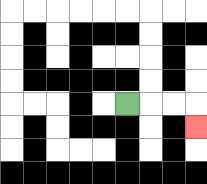{'start': '[5, 4]', 'end': '[8, 5]', 'path_directions': 'R,R,R,D', 'path_coordinates': '[[5, 4], [6, 4], [7, 4], [8, 4], [8, 5]]'}